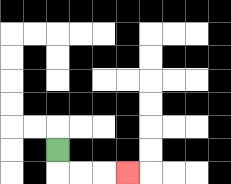{'start': '[2, 6]', 'end': '[5, 7]', 'path_directions': 'D,R,R,R', 'path_coordinates': '[[2, 6], [2, 7], [3, 7], [4, 7], [5, 7]]'}